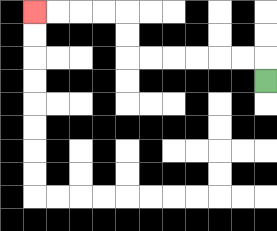{'start': '[11, 3]', 'end': '[1, 0]', 'path_directions': 'U,L,L,L,L,L,L,U,U,L,L,L,L', 'path_coordinates': '[[11, 3], [11, 2], [10, 2], [9, 2], [8, 2], [7, 2], [6, 2], [5, 2], [5, 1], [5, 0], [4, 0], [3, 0], [2, 0], [1, 0]]'}